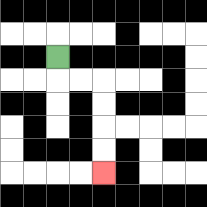{'start': '[2, 2]', 'end': '[4, 7]', 'path_directions': 'D,R,R,D,D,D,D', 'path_coordinates': '[[2, 2], [2, 3], [3, 3], [4, 3], [4, 4], [4, 5], [4, 6], [4, 7]]'}